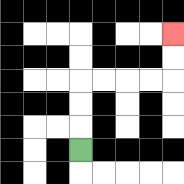{'start': '[3, 6]', 'end': '[7, 1]', 'path_directions': 'U,U,U,R,R,R,R,U,U', 'path_coordinates': '[[3, 6], [3, 5], [3, 4], [3, 3], [4, 3], [5, 3], [6, 3], [7, 3], [7, 2], [7, 1]]'}